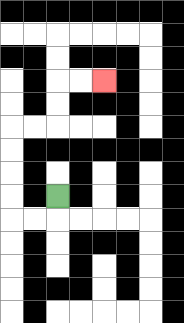{'start': '[2, 8]', 'end': '[4, 3]', 'path_directions': 'D,L,L,U,U,U,U,R,R,U,U,R,R', 'path_coordinates': '[[2, 8], [2, 9], [1, 9], [0, 9], [0, 8], [0, 7], [0, 6], [0, 5], [1, 5], [2, 5], [2, 4], [2, 3], [3, 3], [4, 3]]'}